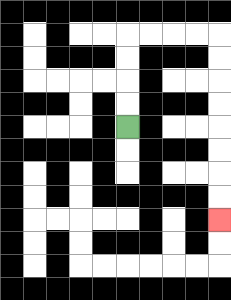{'start': '[5, 5]', 'end': '[9, 9]', 'path_directions': 'U,U,U,U,R,R,R,R,D,D,D,D,D,D,D,D', 'path_coordinates': '[[5, 5], [5, 4], [5, 3], [5, 2], [5, 1], [6, 1], [7, 1], [8, 1], [9, 1], [9, 2], [9, 3], [9, 4], [9, 5], [9, 6], [9, 7], [9, 8], [9, 9]]'}